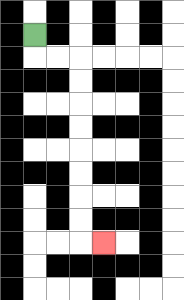{'start': '[1, 1]', 'end': '[4, 10]', 'path_directions': 'D,R,R,D,D,D,D,D,D,D,D,R', 'path_coordinates': '[[1, 1], [1, 2], [2, 2], [3, 2], [3, 3], [3, 4], [3, 5], [3, 6], [3, 7], [3, 8], [3, 9], [3, 10], [4, 10]]'}